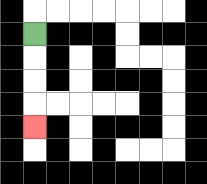{'start': '[1, 1]', 'end': '[1, 5]', 'path_directions': 'D,D,D,D', 'path_coordinates': '[[1, 1], [1, 2], [1, 3], [1, 4], [1, 5]]'}